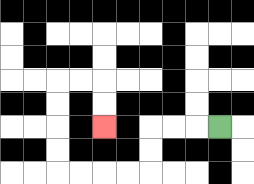{'start': '[9, 5]', 'end': '[4, 5]', 'path_directions': 'L,L,L,D,D,L,L,L,L,U,U,U,U,R,R,D,D', 'path_coordinates': '[[9, 5], [8, 5], [7, 5], [6, 5], [6, 6], [6, 7], [5, 7], [4, 7], [3, 7], [2, 7], [2, 6], [2, 5], [2, 4], [2, 3], [3, 3], [4, 3], [4, 4], [4, 5]]'}